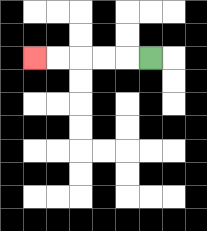{'start': '[6, 2]', 'end': '[1, 2]', 'path_directions': 'L,L,L,L,L', 'path_coordinates': '[[6, 2], [5, 2], [4, 2], [3, 2], [2, 2], [1, 2]]'}